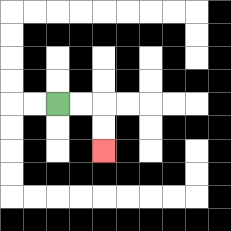{'start': '[2, 4]', 'end': '[4, 6]', 'path_directions': 'R,R,D,D', 'path_coordinates': '[[2, 4], [3, 4], [4, 4], [4, 5], [4, 6]]'}